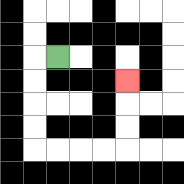{'start': '[2, 2]', 'end': '[5, 3]', 'path_directions': 'L,D,D,D,D,R,R,R,R,U,U,U', 'path_coordinates': '[[2, 2], [1, 2], [1, 3], [1, 4], [1, 5], [1, 6], [2, 6], [3, 6], [4, 6], [5, 6], [5, 5], [5, 4], [5, 3]]'}